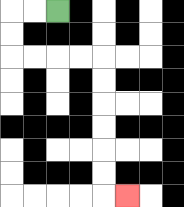{'start': '[2, 0]', 'end': '[5, 8]', 'path_directions': 'L,L,D,D,R,R,R,R,D,D,D,D,D,D,R', 'path_coordinates': '[[2, 0], [1, 0], [0, 0], [0, 1], [0, 2], [1, 2], [2, 2], [3, 2], [4, 2], [4, 3], [4, 4], [4, 5], [4, 6], [4, 7], [4, 8], [5, 8]]'}